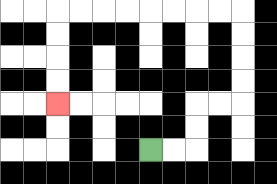{'start': '[6, 6]', 'end': '[2, 4]', 'path_directions': 'R,R,U,U,R,R,U,U,U,U,L,L,L,L,L,L,L,L,D,D,D,D', 'path_coordinates': '[[6, 6], [7, 6], [8, 6], [8, 5], [8, 4], [9, 4], [10, 4], [10, 3], [10, 2], [10, 1], [10, 0], [9, 0], [8, 0], [7, 0], [6, 0], [5, 0], [4, 0], [3, 0], [2, 0], [2, 1], [2, 2], [2, 3], [2, 4]]'}